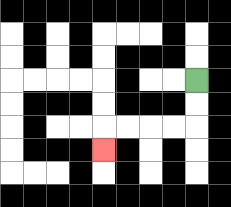{'start': '[8, 3]', 'end': '[4, 6]', 'path_directions': 'D,D,L,L,L,L,D', 'path_coordinates': '[[8, 3], [8, 4], [8, 5], [7, 5], [6, 5], [5, 5], [4, 5], [4, 6]]'}